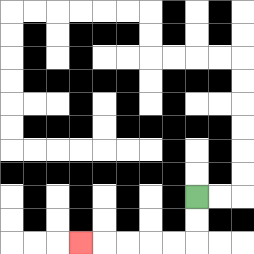{'start': '[8, 8]', 'end': '[3, 10]', 'path_directions': 'D,D,L,L,L,L,L', 'path_coordinates': '[[8, 8], [8, 9], [8, 10], [7, 10], [6, 10], [5, 10], [4, 10], [3, 10]]'}